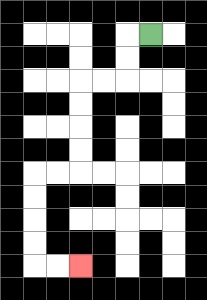{'start': '[6, 1]', 'end': '[3, 11]', 'path_directions': 'L,D,D,L,L,D,D,D,D,L,L,D,D,D,D,R,R', 'path_coordinates': '[[6, 1], [5, 1], [5, 2], [5, 3], [4, 3], [3, 3], [3, 4], [3, 5], [3, 6], [3, 7], [2, 7], [1, 7], [1, 8], [1, 9], [1, 10], [1, 11], [2, 11], [3, 11]]'}